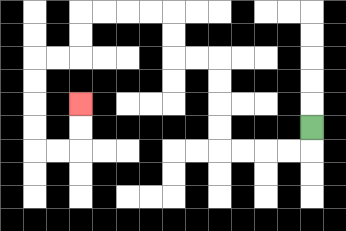{'start': '[13, 5]', 'end': '[3, 4]', 'path_directions': 'D,L,L,L,L,U,U,U,U,L,L,U,U,L,L,L,L,D,D,L,L,D,D,D,D,R,R,U,U', 'path_coordinates': '[[13, 5], [13, 6], [12, 6], [11, 6], [10, 6], [9, 6], [9, 5], [9, 4], [9, 3], [9, 2], [8, 2], [7, 2], [7, 1], [7, 0], [6, 0], [5, 0], [4, 0], [3, 0], [3, 1], [3, 2], [2, 2], [1, 2], [1, 3], [1, 4], [1, 5], [1, 6], [2, 6], [3, 6], [3, 5], [3, 4]]'}